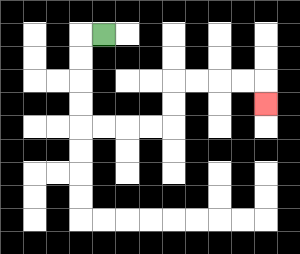{'start': '[4, 1]', 'end': '[11, 4]', 'path_directions': 'L,D,D,D,D,R,R,R,R,U,U,R,R,R,R,D', 'path_coordinates': '[[4, 1], [3, 1], [3, 2], [3, 3], [3, 4], [3, 5], [4, 5], [5, 5], [6, 5], [7, 5], [7, 4], [7, 3], [8, 3], [9, 3], [10, 3], [11, 3], [11, 4]]'}